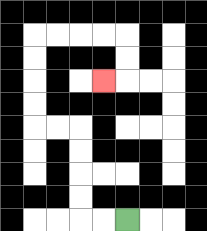{'start': '[5, 9]', 'end': '[4, 3]', 'path_directions': 'L,L,U,U,U,U,L,L,U,U,U,U,R,R,R,R,D,D,L', 'path_coordinates': '[[5, 9], [4, 9], [3, 9], [3, 8], [3, 7], [3, 6], [3, 5], [2, 5], [1, 5], [1, 4], [1, 3], [1, 2], [1, 1], [2, 1], [3, 1], [4, 1], [5, 1], [5, 2], [5, 3], [4, 3]]'}